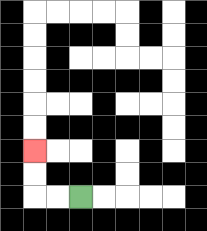{'start': '[3, 8]', 'end': '[1, 6]', 'path_directions': 'L,L,U,U', 'path_coordinates': '[[3, 8], [2, 8], [1, 8], [1, 7], [1, 6]]'}